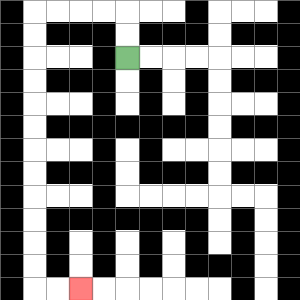{'start': '[5, 2]', 'end': '[3, 12]', 'path_directions': 'U,U,L,L,L,L,D,D,D,D,D,D,D,D,D,D,D,D,R,R', 'path_coordinates': '[[5, 2], [5, 1], [5, 0], [4, 0], [3, 0], [2, 0], [1, 0], [1, 1], [1, 2], [1, 3], [1, 4], [1, 5], [1, 6], [1, 7], [1, 8], [1, 9], [1, 10], [1, 11], [1, 12], [2, 12], [3, 12]]'}